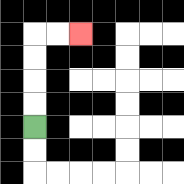{'start': '[1, 5]', 'end': '[3, 1]', 'path_directions': 'U,U,U,U,R,R', 'path_coordinates': '[[1, 5], [1, 4], [1, 3], [1, 2], [1, 1], [2, 1], [3, 1]]'}